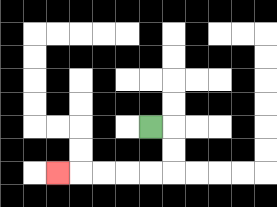{'start': '[6, 5]', 'end': '[2, 7]', 'path_directions': 'R,D,D,L,L,L,L,L', 'path_coordinates': '[[6, 5], [7, 5], [7, 6], [7, 7], [6, 7], [5, 7], [4, 7], [3, 7], [2, 7]]'}